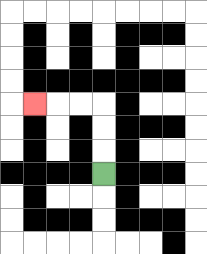{'start': '[4, 7]', 'end': '[1, 4]', 'path_directions': 'U,U,U,L,L,L', 'path_coordinates': '[[4, 7], [4, 6], [4, 5], [4, 4], [3, 4], [2, 4], [1, 4]]'}